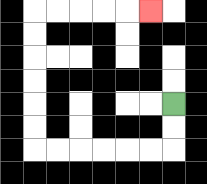{'start': '[7, 4]', 'end': '[6, 0]', 'path_directions': 'D,D,L,L,L,L,L,L,U,U,U,U,U,U,R,R,R,R,R', 'path_coordinates': '[[7, 4], [7, 5], [7, 6], [6, 6], [5, 6], [4, 6], [3, 6], [2, 6], [1, 6], [1, 5], [1, 4], [1, 3], [1, 2], [1, 1], [1, 0], [2, 0], [3, 0], [4, 0], [5, 0], [6, 0]]'}